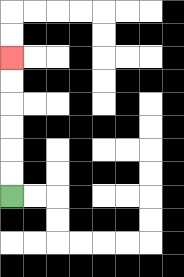{'start': '[0, 8]', 'end': '[0, 2]', 'path_directions': 'U,U,U,U,U,U', 'path_coordinates': '[[0, 8], [0, 7], [0, 6], [0, 5], [0, 4], [0, 3], [0, 2]]'}